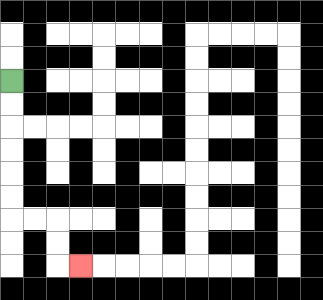{'start': '[0, 3]', 'end': '[3, 11]', 'path_directions': 'D,D,D,D,D,D,R,R,D,D,R', 'path_coordinates': '[[0, 3], [0, 4], [0, 5], [0, 6], [0, 7], [0, 8], [0, 9], [1, 9], [2, 9], [2, 10], [2, 11], [3, 11]]'}